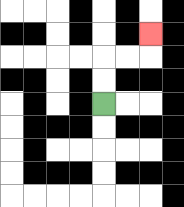{'start': '[4, 4]', 'end': '[6, 1]', 'path_directions': 'U,U,R,R,U', 'path_coordinates': '[[4, 4], [4, 3], [4, 2], [5, 2], [6, 2], [6, 1]]'}